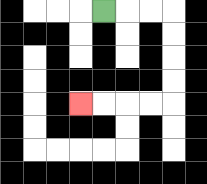{'start': '[4, 0]', 'end': '[3, 4]', 'path_directions': 'R,R,R,D,D,D,D,L,L,L,L', 'path_coordinates': '[[4, 0], [5, 0], [6, 0], [7, 0], [7, 1], [7, 2], [7, 3], [7, 4], [6, 4], [5, 4], [4, 4], [3, 4]]'}